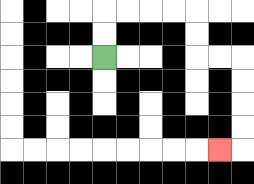{'start': '[4, 2]', 'end': '[9, 6]', 'path_directions': 'U,U,R,R,R,R,D,D,R,R,D,D,D,D,L', 'path_coordinates': '[[4, 2], [4, 1], [4, 0], [5, 0], [6, 0], [7, 0], [8, 0], [8, 1], [8, 2], [9, 2], [10, 2], [10, 3], [10, 4], [10, 5], [10, 6], [9, 6]]'}